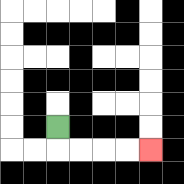{'start': '[2, 5]', 'end': '[6, 6]', 'path_directions': 'D,R,R,R,R', 'path_coordinates': '[[2, 5], [2, 6], [3, 6], [4, 6], [5, 6], [6, 6]]'}